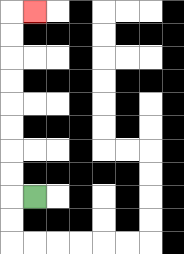{'start': '[1, 8]', 'end': '[1, 0]', 'path_directions': 'L,U,U,U,U,U,U,U,U,R', 'path_coordinates': '[[1, 8], [0, 8], [0, 7], [0, 6], [0, 5], [0, 4], [0, 3], [0, 2], [0, 1], [0, 0], [1, 0]]'}